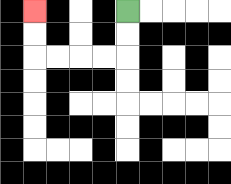{'start': '[5, 0]', 'end': '[1, 0]', 'path_directions': 'D,D,L,L,L,L,U,U', 'path_coordinates': '[[5, 0], [5, 1], [5, 2], [4, 2], [3, 2], [2, 2], [1, 2], [1, 1], [1, 0]]'}